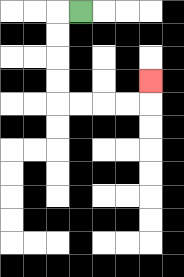{'start': '[3, 0]', 'end': '[6, 3]', 'path_directions': 'L,D,D,D,D,R,R,R,R,U', 'path_coordinates': '[[3, 0], [2, 0], [2, 1], [2, 2], [2, 3], [2, 4], [3, 4], [4, 4], [5, 4], [6, 4], [6, 3]]'}